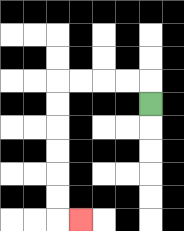{'start': '[6, 4]', 'end': '[3, 9]', 'path_directions': 'U,L,L,L,L,D,D,D,D,D,D,R', 'path_coordinates': '[[6, 4], [6, 3], [5, 3], [4, 3], [3, 3], [2, 3], [2, 4], [2, 5], [2, 6], [2, 7], [2, 8], [2, 9], [3, 9]]'}